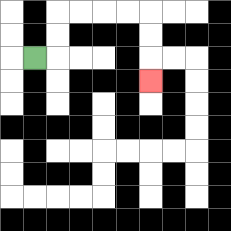{'start': '[1, 2]', 'end': '[6, 3]', 'path_directions': 'R,U,U,R,R,R,R,D,D,D', 'path_coordinates': '[[1, 2], [2, 2], [2, 1], [2, 0], [3, 0], [4, 0], [5, 0], [6, 0], [6, 1], [6, 2], [6, 3]]'}